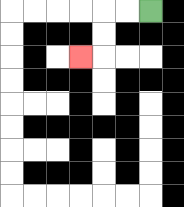{'start': '[6, 0]', 'end': '[3, 2]', 'path_directions': 'L,L,D,D,L', 'path_coordinates': '[[6, 0], [5, 0], [4, 0], [4, 1], [4, 2], [3, 2]]'}